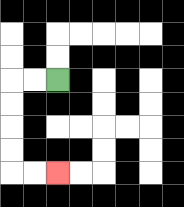{'start': '[2, 3]', 'end': '[2, 7]', 'path_directions': 'L,L,D,D,D,D,R,R', 'path_coordinates': '[[2, 3], [1, 3], [0, 3], [0, 4], [0, 5], [0, 6], [0, 7], [1, 7], [2, 7]]'}